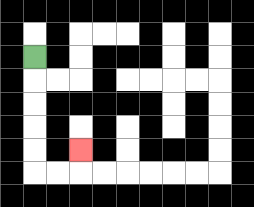{'start': '[1, 2]', 'end': '[3, 6]', 'path_directions': 'D,D,D,D,D,R,R,U', 'path_coordinates': '[[1, 2], [1, 3], [1, 4], [1, 5], [1, 6], [1, 7], [2, 7], [3, 7], [3, 6]]'}